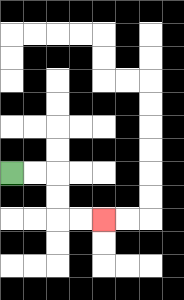{'start': '[0, 7]', 'end': '[4, 9]', 'path_directions': 'R,R,D,D,R,R', 'path_coordinates': '[[0, 7], [1, 7], [2, 7], [2, 8], [2, 9], [3, 9], [4, 9]]'}